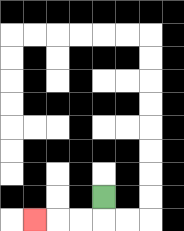{'start': '[4, 8]', 'end': '[1, 9]', 'path_directions': 'D,L,L,L', 'path_coordinates': '[[4, 8], [4, 9], [3, 9], [2, 9], [1, 9]]'}